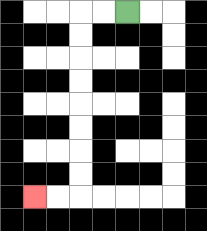{'start': '[5, 0]', 'end': '[1, 8]', 'path_directions': 'L,L,D,D,D,D,D,D,D,D,L,L', 'path_coordinates': '[[5, 0], [4, 0], [3, 0], [3, 1], [3, 2], [3, 3], [3, 4], [3, 5], [3, 6], [3, 7], [3, 8], [2, 8], [1, 8]]'}